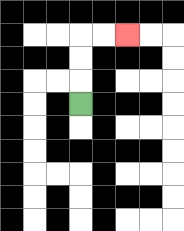{'start': '[3, 4]', 'end': '[5, 1]', 'path_directions': 'U,U,U,R,R', 'path_coordinates': '[[3, 4], [3, 3], [3, 2], [3, 1], [4, 1], [5, 1]]'}